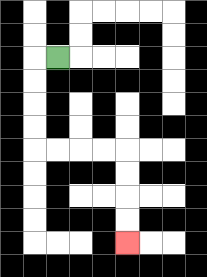{'start': '[2, 2]', 'end': '[5, 10]', 'path_directions': 'L,D,D,D,D,R,R,R,R,D,D,D,D', 'path_coordinates': '[[2, 2], [1, 2], [1, 3], [1, 4], [1, 5], [1, 6], [2, 6], [3, 6], [4, 6], [5, 6], [5, 7], [5, 8], [5, 9], [5, 10]]'}